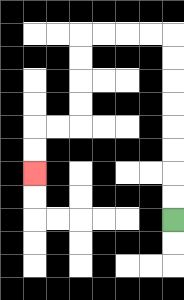{'start': '[7, 9]', 'end': '[1, 7]', 'path_directions': 'U,U,U,U,U,U,U,U,L,L,L,L,D,D,D,D,L,L,D,D', 'path_coordinates': '[[7, 9], [7, 8], [7, 7], [7, 6], [7, 5], [7, 4], [7, 3], [7, 2], [7, 1], [6, 1], [5, 1], [4, 1], [3, 1], [3, 2], [3, 3], [3, 4], [3, 5], [2, 5], [1, 5], [1, 6], [1, 7]]'}